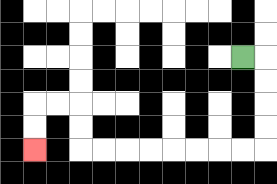{'start': '[10, 2]', 'end': '[1, 6]', 'path_directions': 'R,D,D,D,D,L,L,L,L,L,L,L,L,U,U,L,L,D,D', 'path_coordinates': '[[10, 2], [11, 2], [11, 3], [11, 4], [11, 5], [11, 6], [10, 6], [9, 6], [8, 6], [7, 6], [6, 6], [5, 6], [4, 6], [3, 6], [3, 5], [3, 4], [2, 4], [1, 4], [1, 5], [1, 6]]'}